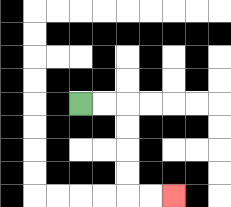{'start': '[3, 4]', 'end': '[7, 8]', 'path_directions': 'R,R,D,D,D,D,R,R', 'path_coordinates': '[[3, 4], [4, 4], [5, 4], [5, 5], [5, 6], [5, 7], [5, 8], [6, 8], [7, 8]]'}